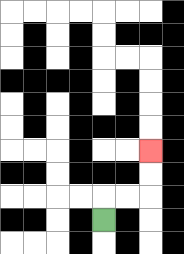{'start': '[4, 9]', 'end': '[6, 6]', 'path_directions': 'U,R,R,U,U', 'path_coordinates': '[[4, 9], [4, 8], [5, 8], [6, 8], [6, 7], [6, 6]]'}